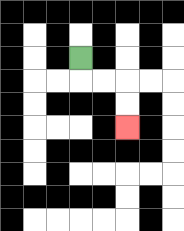{'start': '[3, 2]', 'end': '[5, 5]', 'path_directions': 'D,R,R,D,D', 'path_coordinates': '[[3, 2], [3, 3], [4, 3], [5, 3], [5, 4], [5, 5]]'}